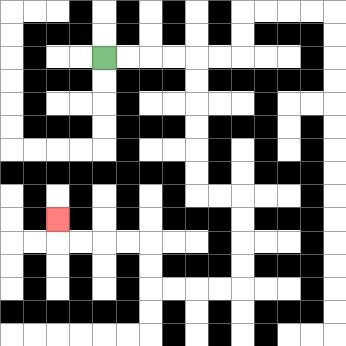{'start': '[4, 2]', 'end': '[2, 9]', 'path_directions': 'R,R,R,R,D,D,D,D,D,D,R,R,D,D,D,D,L,L,L,L,U,U,L,L,L,L,U', 'path_coordinates': '[[4, 2], [5, 2], [6, 2], [7, 2], [8, 2], [8, 3], [8, 4], [8, 5], [8, 6], [8, 7], [8, 8], [9, 8], [10, 8], [10, 9], [10, 10], [10, 11], [10, 12], [9, 12], [8, 12], [7, 12], [6, 12], [6, 11], [6, 10], [5, 10], [4, 10], [3, 10], [2, 10], [2, 9]]'}